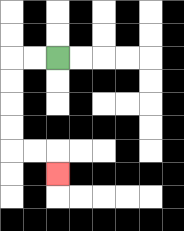{'start': '[2, 2]', 'end': '[2, 7]', 'path_directions': 'L,L,D,D,D,D,R,R,D', 'path_coordinates': '[[2, 2], [1, 2], [0, 2], [0, 3], [0, 4], [0, 5], [0, 6], [1, 6], [2, 6], [2, 7]]'}